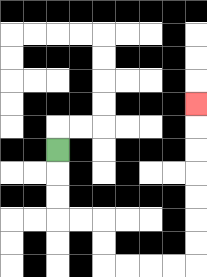{'start': '[2, 6]', 'end': '[8, 4]', 'path_directions': 'D,D,D,R,R,D,D,R,R,R,R,U,U,U,U,U,U,U', 'path_coordinates': '[[2, 6], [2, 7], [2, 8], [2, 9], [3, 9], [4, 9], [4, 10], [4, 11], [5, 11], [6, 11], [7, 11], [8, 11], [8, 10], [8, 9], [8, 8], [8, 7], [8, 6], [8, 5], [8, 4]]'}